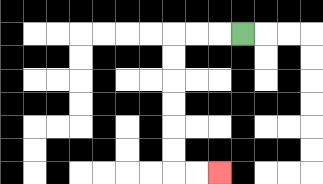{'start': '[10, 1]', 'end': '[9, 7]', 'path_directions': 'L,L,L,D,D,D,D,D,D,R,R', 'path_coordinates': '[[10, 1], [9, 1], [8, 1], [7, 1], [7, 2], [7, 3], [7, 4], [7, 5], [7, 6], [7, 7], [8, 7], [9, 7]]'}